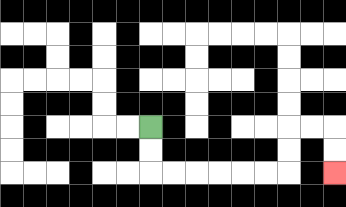{'start': '[6, 5]', 'end': '[14, 7]', 'path_directions': 'D,D,R,R,R,R,R,R,U,U,R,R,D,D', 'path_coordinates': '[[6, 5], [6, 6], [6, 7], [7, 7], [8, 7], [9, 7], [10, 7], [11, 7], [12, 7], [12, 6], [12, 5], [13, 5], [14, 5], [14, 6], [14, 7]]'}